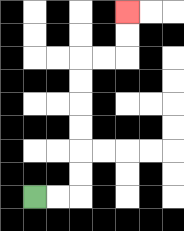{'start': '[1, 8]', 'end': '[5, 0]', 'path_directions': 'R,R,U,U,U,U,U,U,R,R,U,U', 'path_coordinates': '[[1, 8], [2, 8], [3, 8], [3, 7], [3, 6], [3, 5], [3, 4], [3, 3], [3, 2], [4, 2], [5, 2], [5, 1], [5, 0]]'}